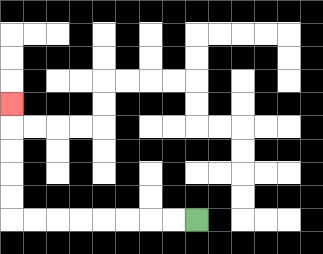{'start': '[8, 9]', 'end': '[0, 4]', 'path_directions': 'L,L,L,L,L,L,L,L,U,U,U,U,U', 'path_coordinates': '[[8, 9], [7, 9], [6, 9], [5, 9], [4, 9], [3, 9], [2, 9], [1, 9], [0, 9], [0, 8], [0, 7], [0, 6], [0, 5], [0, 4]]'}